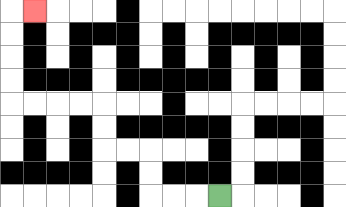{'start': '[9, 8]', 'end': '[1, 0]', 'path_directions': 'L,L,L,U,U,L,L,U,U,L,L,L,L,U,U,U,U,R', 'path_coordinates': '[[9, 8], [8, 8], [7, 8], [6, 8], [6, 7], [6, 6], [5, 6], [4, 6], [4, 5], [4, 4], [3, 4], [2, 4], [1, 4], [0, 4], [0, 3], [0, 2], [0, 1], [0, 0], [1, 0]]'}